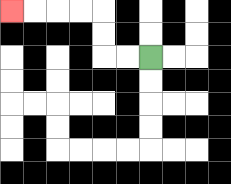{'start': '[6, 2]', 'end': '[0, 0]', 'path_directions': 'L,L,U,U,L,L,L,L', 'path_coordinates': '[[6, 2], [5, 2], [4, 2], [4, 1], [4, 0], [3, 0], [2, 0], [1, 0], [0, 0]]'}